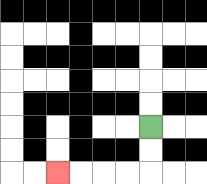{'start': '[6, 5]', 'end': '[2, 7]', 'path_directions': 'D,D,L,L,L,L', 'path_coordinates': '[[6, 5], [6, 6], [6, 7], [5, 7], [4, 7], [3, 7], [2, 7]]'}